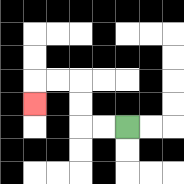{'start': '[5, 5]', 'end': '[1, 4]', 'path_directions': 'L,L,U,U,L,L,D', 'path_coordinates': '[[5, 5], [4, 5], [3, 5], [3, 4], [3, 3], [2, 3], [1, 3], [1, 4]]'}